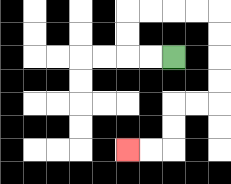{'start': '[7, 2]', 'end': '[5, 6]', 'path_directions': 'L,L,U,U,R,R,R,R,D,D,D,D,L,L,D,D,L,L', 'path_coordinates': '[[7, 2], [6, 2], [5, 2], [5, 1], [5, 0], [6, 0], [7, 0], [8, 0], [9, 0], [9, 1], [9, 2], [9, 3], [9, 4], [8, 4], [7, 4], [7, 5], [7, 6], [6, 6], [5, 6]]'}